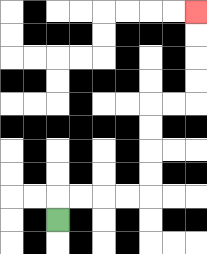{'start': '[2, 9]', 'end': '[8, 0]', 'path_directions': 'U,R,R,R,R,U,U,U,U,R,R,U,U,U,U', 'path_coordinates': '[[2, 9], [2, 8], [3, 8], [4, 8], [5, 8], [6, 8], [6, 7], [6, 6], [6, 5], [6, 4], [7, 4], [8, 4], [8, 3], [8, 2], [8, 1], [8, 0]]'}